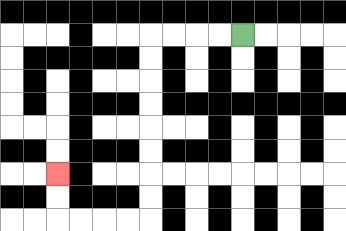{'start': '[10, 1]', 'end': '[2, 7]', 'path_directions': 'L,L,L,L,D,D,D,D,D,D,D,D,L,L,L,L,U,U', 'path_coordinates': '[[10, 1], [9, 1], [8, 1], [7, 1], [6, 1], [6, 2], [6, 3], [6, 4], [6, 5], [6, 6], [6, 7], [6, 8], [6, 9], [5, 9], [4, 9], [3, 9], [2, 9], [2, 8], [2, 7]]'}